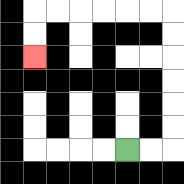{'start': '[5, 6]', 'end': '[1, 2]', 'path_directions': 'R,R,U,U,U,U,U,U,L,L,L,L,L,L,D,D', 'path_coordinates': '[[5, 6], [6, 6], [7, 6], [7, 5], [7, 4], [7, 3], [7, 2], [7, 1], [7, 0], [6, 0], [5, 0], [4, 0], [3, 0], [2, 0], [1, 0], [1, 1], [1, 2]]'}